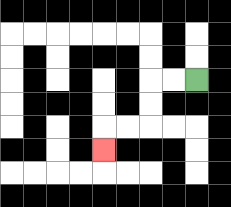{'start': '[8, 3]', 'end': '[4, 6]', 'path_directions': 'L,L,D,D,L,L,D', 'path_coordinates': '[[8, 3], [7, 3], [6, 3], [6, 4], [6, 5], [5, 5], [4, 5], [4, 6]]'}